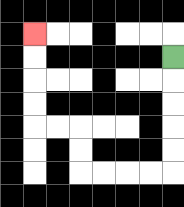{'start': '[7, 2]', 'end': '[1, 1]', 'path_directions': 'D,D,D,D,D,L,L,L,L,U,U,L,L,U,U,U,U', 'path_coordinates': '[[7, 2], [7, 3], [7, 4], [7, 5], [7, 6], [7, 7], [6, 7], [5, 7], [4, 7], [3, 7], [3, 6], [3, 5], [2, 5], [1, 5], [1, 4], [1, 3], [1, 2], [1, 1]]'}